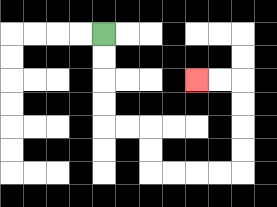{'start': '[4, 1]', 'end': '[8, 3]', 'path_directions': 'D,D,D,D,R,R,D,D,R,R,R,R,U,U,U,U,L,L', 'path_coordinates': '[[4, 1], [4, 2], [4, 3], [4, 4], [4, 5], [5, 5], [6, 5], [6, 6], [6, 7], [7, 7], [8, 7], [9, 7], [10, 7], [10, 6], [10, 5], [10, 4], [10, 3], [9, 3], [8, 3]]'}